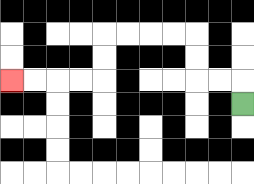{'start': '[10, 4]', 'end': '[0, 3]', 'path_directions': 'U,L,L,U,U,L,L,L,L,D,D,L,L,L,L', 'path_coordinates': '[[10, 4], [10, 3], [9, 3], [8, 3], [8, 2], [8, 1], [7, 1], [6, 1], [5, 1], [4, 1], [4, 2], [4, 3], [3, 3], [2, 3], [1, 3], [0, 3]]'}